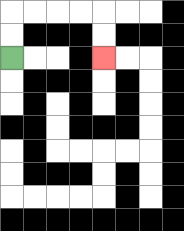{'start': '[0, 2]', 'end': '[4, 2]', 'path_directions': 'U,U,R,R,R,R,D,D', 'path_coordinates': '[[0, 2], [0, 1], [0, 0], [1, 0], [2, 0], [3, 0], [4, 0], [4, 1], [4, 2]]'}